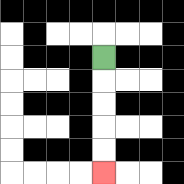{'start': '[4, 2]', 'end': '[4, 7]', 'path_directions': 'D,D,D,D,D', 'path_coordinates': '[[4, 2], [4, 3], [4, 4], [4, 5], [4, 6], [4, 7]]'}